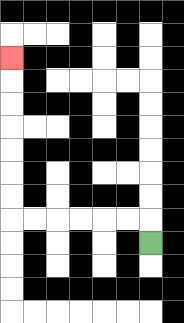{'start': '[6, 10]', 'end': '[0, 2]', 'path_directions': 'U,L,L,L,L,L,L,U,U,U,U,U,U,U', 'path_coordinates': '[[6, 10], [6, 9], [5, 9], [4, 9], [3, 9], [2, 9], [1, 9], [0, 9], [0, 8], [0, 7], [0, 6], [0, 5], [0, 4], [0, 3], [0, 2]]'}